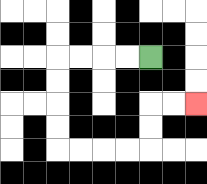{'start': '[6, 2]', 'end': '[8, 4]', 'path_directions': 'L,L,L,L,D,D,D,D,R,R,R,R,U,U,R,R', 'path_coordinates': '[[6, 2], [5, 2], [4, 2], [3, 2], [2, 2], [2, 3], [2, 4], [2, 5], [2, 6], [3, 6], [4, 6], [5, 6], [6, 6], [6, 5], [6, 4], [7, 4], [8, 4]]'}